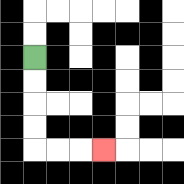{'start': '[1, 2]', 'end': '[4, 6]', 'path_directions': 'D,D,D,D,R,R,R', 'path_coordinates': '[[1, 2], [1, 3], [1, 4], [1, 5], [1, 6], [2, 6], [3, 6], [4, 6]]'}